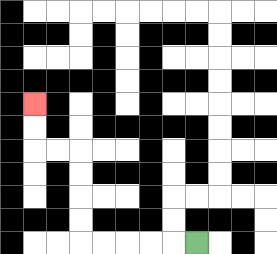{'start': '[8, 10]', 'end': '[1, 4]', 'path_directions': 'L,L,L,L,L,U,U,U,U,L,L,U,U', 'path_coordinates': '[[8, 10], [7, 10], [6, 10], [5, 10], [4, 10], [3, 10], [3, 9], [3, 8], [3, 7], [3, 6], [2, 6], [1, 6], [1, 5], [1, 4]]'}